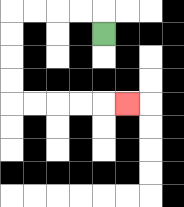{'start': '[4, 1]', 'end': '[5, 4]', 'path_directions': 'U,L,L,L,L,D,D,D,D,R,R,R,R,R', 'path_coordinates': '[[4, 1], [4, 0], [3, 0], [2, 0], [1, 0], [0, 0], [0, 1], [0, 2], [0, 3], [0, 4], [1, 4], [2, 4], [3, 4], [4, 4], [5, 4]]'}